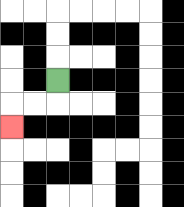{'start': '[2, 3]', 'end': '[0, 5]', 'path_directions': 'D,L,L,D', 'path_coordinates': '[[2, 3], [2, 4], [1, 4], [0, 4], [0, 5]]'}